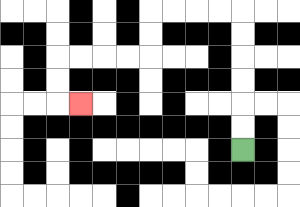{'start': '[10, 6]', 'end': '[3, 4]', 'path_directions': 'U,U,U,U,U,U,L,L,L,L,D,D,L,L,L,L,D,D,R', 'path_coordinates': '[[10, 6], [10, 5], [10, 4], [10, 3], [10, 2], [10, 1], [10, 0], [9, 0], [8, 0], [7, 0], [6, 0], [6, 1], [6, 2], [5, 2], [4, 2], [3, 2], [2, 2], [2, 3], [2, 4], [3, 4]]'}